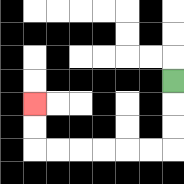{'start': '[7, 3]', 'end': '[1, 4]', 'path_directions': 'D,D,D,L,L,L,L,L,L,U,U', 'path_coordinates': '[[7, 3], [7, 4], [7, 5], [7, 6], [6, 6], [5, 6], [4, 6], [3, 6], [2, 6], [1, 6], [1, 5], [1, 4]]'}